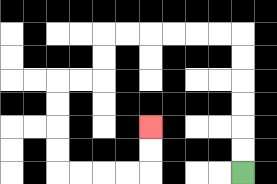{'start': '[10, 7]', 'end': '[6, 5]', 'path_directions': 'U,U,U,U,U,U,L,L,L,L,L,L,D,D,L,L,D,D,D,D,R,R,R,R,U,U', 'path_coordinates': '[[10, 7], [10, 6], [10, 5], [10, 4], [10, 3], [10, 2], [10, 1], [9, 1], [8, 1], [7, 1], [6, 1], [5, 1], [4, 1], [4, 2], [4, 3], [3, 3], [2, 3], [2, 4], [2, 5], [2, 6], [2, 7], [3, 7], [4, 7], [5, 7], [6, 7], [6, 6], [6, 5]]'}